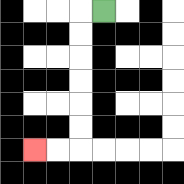{'start': '[4, 0]', 'end': '[1, 6]', 'path_directions': 'L,D,D,D,D,D,D,L,L', 'path_coordinates': '[[4, 0], [3, 0], [3, 1], [3, 2], [3, 3], [3, 4], [3, 5], [3, 6], [2, 6], [1, 6]]'}